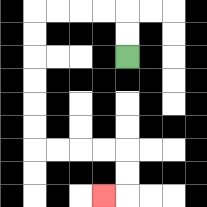{'start': '[5, 2]', 'end': '[4, 8]', 'path_directions': 'U,U,L,L,L,L,D,D,D,D,D,D,R,R,R,R,D,D,L', 'path_coordinates': '[[5, 2], [5, 1], [5, 0], [4, 0], [3, 0], [2, 0], [1, 0], [1, 1], [1, 2], [1, 3], [1, 4], [1, 5], [1, 6], [2, 6], [3, 6], [4, 6], [5, 6], [5, 7], [5, 8], [4, 8]]'}